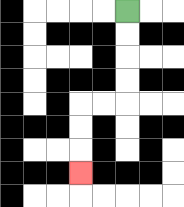{'start': '[5, 0]', 'end': '[3, 7]', 'path_directions': 'D,D,D,D,L,L,D,D,D', 'path_coordinates': '[[5, 0], [5, 1], [5, 2], [5, 3], [5, 4], [4, 4], [3, 4], [3, 5], [3, 6], [3, 7]]'}